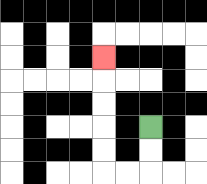{'start': '[6, 5]', 'end': '[4, 2]', 'path_directions': 'D,D,L,L,U,U,U,U,U', 'path_coordinates': '[[6, 5], [6, 6], [6, 7], [5, 7], [4, 7], [4, 6], [4, 5], [4, 4], [4, 3], [4, 2]]'}